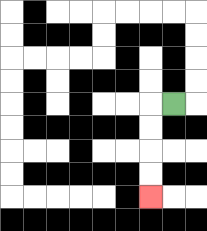{'start': '[7, 4]', 'end': '[6, 8]', 'path_directions': 'L,D,D,D,D', 'path_coordinates': '[[7, 4], [6, 4], [6, 5], [6, 6], [6, 7], [6, 8]]'}